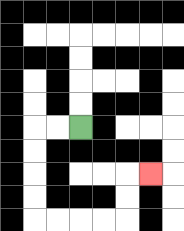{'start': '[3, 5]', 'end': '[6, 7]', 'path_directions': 'L,L,D,D,D,D,R,R,R,R,U,U,R', 'path_coordinates': '[[3, 5], [2, 5], [1, 5], [1, 6], [1, 7], [1, 8], [1, 9], [2, 9], [3, 9], [4, 9], [5, 9], [5, 8], [5, 7], [6, 7]]'}